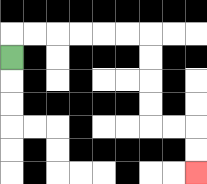{'start': '[0, 2]', 'end': '[8, 7]', 'path_directions': 'U,R,R,R,R,R,R,D,D,D,D,R,R,D,D', 'path_coordinates': '[[0, 2], [0, 1], [1, 1], [2, 1], [3, 1], [4, 1], [5, 1], [6, 1], [6, 2], [6, 3], [6, 4], [6, 5], [7, 5], [8, 5], [8, 6], [8, 7]]'}